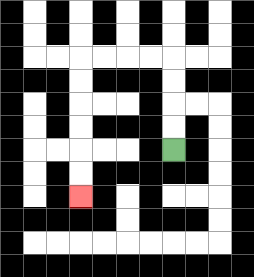{'start': '[7, 6]', 'end': '[3, 8]', 'path_directions': 'U,U,U,U,L,L,L,L,D,D,D,D,D,D', 'path_coordinates': '[[7, 6], [7, 5], [7, 4], [7, 3], [7, 2], [6, 2], [5, 2], [4, 2], [3, 2], [3, 3], [3, 4], [3, 5], [3, 6], [3, 7], [3, 8]]'}